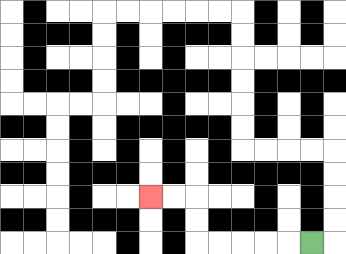{'start': '[13, 10]', 'end': '[6, 8]', 'path_directions': 'L,L,L,L,L,U,U,L,L', 'path_coordinates': '[[13, 10], [12, 10], [11, 10], [10, 10], [9, 10], [8, 10], [8, 9], [8, 8], [7, 8], [6, 8]]'}